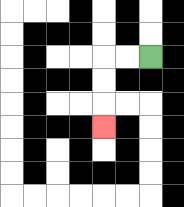{'start': '[6, 2]', 'end': '[4, 5]', 'path_directions': 'L,L,D,D,D', 'path_coordinates': '[[6, 2], [5, 2], [4, 2], [4, 3], [4, 4], [4, 5]]'}